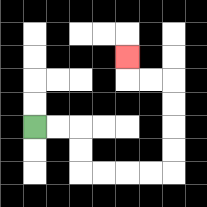{'start': '[1, 5]', 'end': '[5, 2]', 'path_directions': 'R,R,D,D,R,R,R,R,U,U,U,U,L,L,U', 'path_coordinates': '[[1, 5], [2, 5], [3, 5], [3, 6], [3, 7], [4, 7], [5, 7], [6, 7], [7, 7], [7, 6], [7, 5], [7, 4], [7, 3], [6, 3], [5, 3], [5, 2]]'}